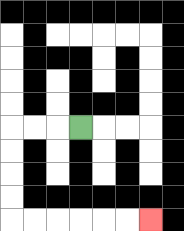{'start': '[3, 5]', 'end': '[6, 9]', 'path_directions': 'L,L,L,D,D,D,D,R,R,R,R,R,R', 'path_coordinates': '[[3, 5], [2, 5], [1, 5], [0, 5], [0, 6], [0, 7], [0, 8], [0, 9], [1, 9], [2, 9], [3, 9], [4, 9], [5, 9], [6, 9]]'}